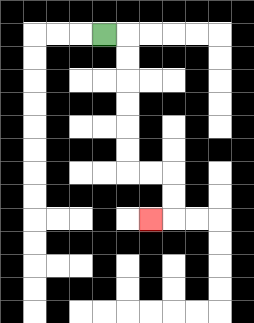{'start': '[4, 1]', 'end': '[6, 9]', 'path_directions': 'R,D,D,D,D,D,D,R,R,D,D,L', 'path_coordinates': '[[4, 1], [5, 1], [5, 2], [5, 3], [5, 4], [5, 5], [5, 6], [5, 7], [6, 7], [7, 7], [7, 8], [7, 9], [6, 9]]'}